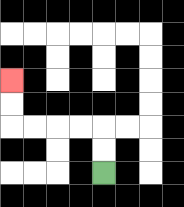{'start': '[4, 7]', 'end': '[0, 3]', 'path_directions': 'U,U,L,L,L,L,U,U', 'path_coordinates': '[[4, 7], [4, 6], [4, 5], [3, 5], [2, 5], [1, 5], [0, 5], [0, 4], [0, 3]]'}